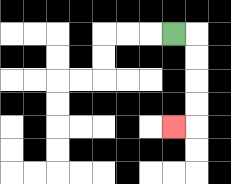{'start': '[7, 1]', 'end': '[7, 5]', 'path_directions': 'R,D,D,D,D,L', 'path_coordinates': '[[7, 1], [8, 1], [8, 2], [8, 3], [8, 4], [8, 5], [7, 5]]'}